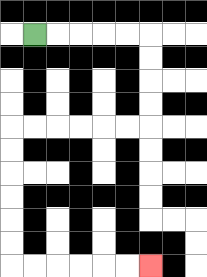{'start': '[1, 1]', 'end': '[6, 11]', 'path_directions': 'R,R,R,R,R,D,D,D,D,L,L,L,L,L,L,D,D,D,D,D,D,R,R,R,R,R,R', 'path_coordinates': '[[1, 1], [2, 1], [3, 1], [4, 1], [5, 1], [6, 1], [6, 2], [6, 3], [6, 4], [6, 5], [5, 5], [4, 5], [3, 5], [2, 5], [1, 5], [0, 5], [0, 6], [0, 7], [0, 8], [0, 9], [0, 10], [0, 11], [1, 11], [2, 11], [3, 11], [4, 11], [5, 11], [6, 11]]'}